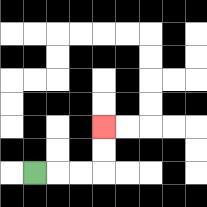{'start': '[1, 7]', 'end': '[4, 5]', 'path_directions': 'R,R,R,U,U', 'path_coordinates': '[[1, 7], [2, 7], [3, 7], [4, 7], [4, 6], [4, 5]]'}